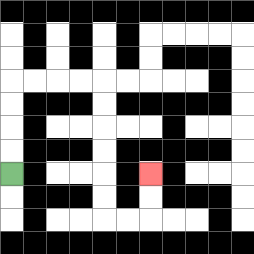{'start': '[0, 7]', 'end': '[6, 7]', 'path_directions': 'U,U,U,U,R,R,R,R,D,D,D,D,D,D,R,R,U,U', 'path_coordinates': '[[0, 7], [0, 6], [0, 5], [0, 4], [0, 3], [1, 3], [2, 3], [3, 3], [4, 3], [4, 4], [4, 5], [4, 6], [4, 7], [4, 8], [4, 9], [5, 9], [6, 9], [6, 8], [6, 7]]'}